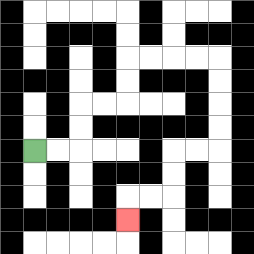{'start': '[1, 6]', 'end': '[5, 9]', 'path_directions': 'R,R,U,U,R,R,U,U,R,R,R,R,D,D,D,D,L,L,D,D,L,L,D', 'path_coordinates': '[[1, 6], [2, 6], [3, 6], [3, 5], [3, 4], [4, 4], [5, 4], [5, 3], [5, 2], [6, 2], [7, 2], [8, 2], [9, 2], [9, 3], [9, 4], [9, 5], [9, 6], [8, 6], [7, 6], [7, 7], [7, 8], [6, 8], [5, 8], [5, 9]]'}